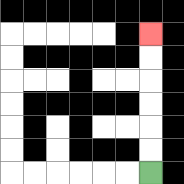{'start': '[6, 7]', 'end': '[6, 1]', 'path_directions': 'U,U,U,U,U,U', 'path_coordinates': '[[6, 7], [6, 6], [6, 5], [6, 4], [6, 3], [6, 2], [6, 1]]'}